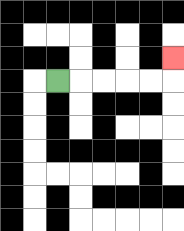{'start': '[2, 3]', 'end': '[7, 2]', 'path_directions': 'R,R,R,R,R,U', 'path_coordinates': '[[2, 3], [3, 3], [4, 3], [5, 3], [6, 3], [7, 3], [7, 2]]'}